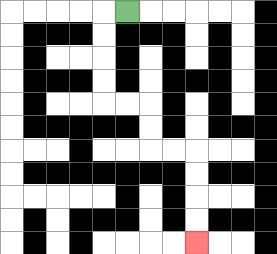{'start': '[5, 0]', 'end': '[8, 10]', 'path_directions': 'L,D,D,D,D,R,R,D,D,R,R,D,D,D,D', 'path_coordinates': '[[5, 0], [4, 0], [4, 1], [4, 2], [4, 3], [4, 4], [5, 4], [6, 4], [6, 5], [6, 6], [7, 6], [8, 6], [8, 7], [8, 8], [8, 9], [8, 10]]'}